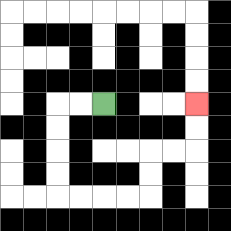{'start': '[4, 4]', 'end': '[8, 4]', 'path_directions': 'L,L,D,D,D,D,R,R,R,R,U,U,R,R,U,U', 'path_coordinates': '[[4, 4], [3, 4], [2, 4], [2, 5], [2, 6], [2, 7], [2, 8], [3, 8], [4, 8], [5, 8], [6, 8], [6, 7], [6, 6], [7, 6], [8, 6], [8, 5], [8, 4]]'}